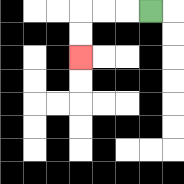{'start': '[6, 0]', 'end': '[3, 2]', 'path_directions': 'L,L,L,D,D', 'path_coordinates': '[[6, 0], [5, 0], [4, 0], [3, 0], [3, 1], [3, 2]]'}